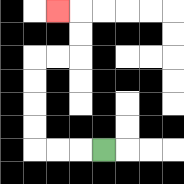{'start': '[4, 6]', 'end': '[2, 0]', 'path_directions': 'L,L,L,U,U,U,U,R,R,U,U,L', 'path_coordinates': '[[4, 6], [3, 6], [2, 6], [1, 6], [1, 5], [1, 4], [1, 3], [1, 2], [2, 2], [3, 2], [3, 1], [3, 0], [2, 0]]'}